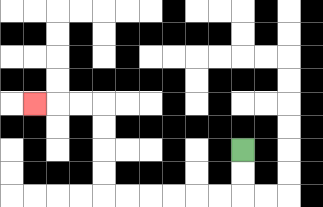{'start': '[10, 6]', 'end': '[1, 4]', 'path_directions': 'D,D,L,L,L,L,L,L,U,U,U,U,L,L,L', 'path_coordinates': '[[10, 6], [10, 7], [10, 8], [9, 8], [8, 8], [7, 8], [6, 8], [5, 8], [4, 8], [4, 7], [4, 6], [4, 5], [4, 4], [3, 4], [2, 4], [1, 4]]'}